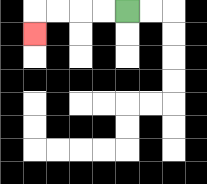{'start': '[5, 0]', 'end': '[1, 1]', 'path_directions': 'L,L,L,L,D', 'path_coordinates': '[[5, 0], [4, 0], [3, 0], [2, 0], [1, 0], [1, 1]]'}